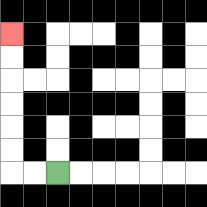{'start': '[2, 7]', 'end': '[0, 1]', 'path_directions': 'L,L,U,U,U,U,U,U', 'path_coordinates': '[[2, 7], [1, 7], [0, 7], [0, 6], [0, 5], [0, 4], [0, 3], [0, 2], [0, 1]]'}